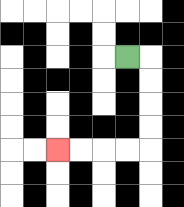{'start': '[5, 2]', 'end': '[2, 6]', 'path_directions': 'R,D,D,D,D,L,L,L,L', 'path_coordinates': '[[5, 2], [6, 2], [6, 3], [6, 4], [6, 5], [6, 6], [5, 6], [4, 6], [3, 6], [2, 6]]'}